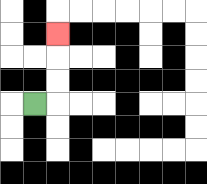{'start': '[1, 4]', 'end': '[2, 1]', 'path_directions': 'R,U,U,U', 'path_coordinates': '[[1, 4], [2, 4], [2, 3], [2, 2], [2, 1]]'}